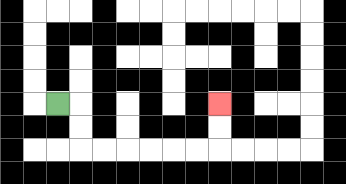{'start': '[2, 4]', 'end': '[9, 4]', 'path_directions': 'R,D,D,R,R,R,R,R,R,U,U', 'path_coordinates': '[[2, 4], [3, 4], [3, 5], [3, 6], [4, 6], [5, 6], [6, 6], [7, 6], [8, 6], [9, 6], [9, 5], [9, 4]]'}